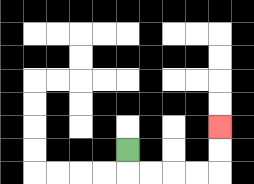{'start': '[5, 6]', 'end': '[9, 5]', 'path_directions': 'D,R,R,R,R,U,U', 'path_coordinates': '[[5, 6], [5, 7], [6, 7], [7, 7], [8, 7], [9, 7], [9, 6], [9, 5]]'}